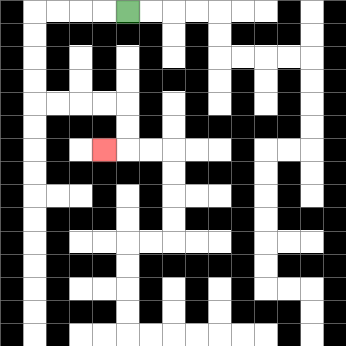{'start': '[5, 0]', 'end': '[4, 6]', 'path_directions': 'L,L,L,L,D,D,D,D,R,R,R,R,D,D,L', 'path_coordinates': '[[5, 0], [4, 0], [3, 0], [2, 0], [1, 0], [1, 1], [1, 2], [1, 3], [1, 4], [2, 4], [3, 4], [4, 4], [5, 4], [5, 5], [5, 6], [4, 6]]'}